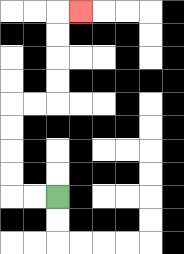{'start': '[2, 8]', 'end': '[3, 0]', 'path_directions': 'L,L,U,U,U,U,R,R,U,U,U,U,R', 'path_coordinates': '[[2, 8], [1, 8], [0, 8], [0, 7], [0, 6], [0, 5], [0, 4], [1, 4], [2, 4], [2, 3], [2, 2], [2, 1], [2, 0], [3, 0]]'}